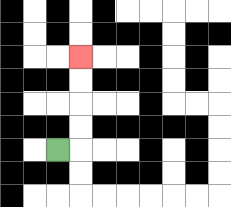{'start': '[2, 6]', 'end': '[3, 2]', 'path_directions': 'R,U,U,U,U', 'path_coordinates': '[[2, 6], [3, 6], [3, 5], [3, 4], [3, 3], [3, 2]]'}